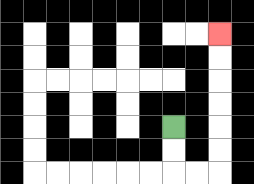{'start': '[7, 5]', 'end': '[9, 1]', 'path_directions': 'D,D,R,R,U,U,U,U,U,U', 'path_coordinates': '[[7, 5], [7, 6], [7, 7], [8, 7], [9, 7], [9, 6], [9, 5], [9, 4], [9, 3], [9, 2], [9, 1]]'}